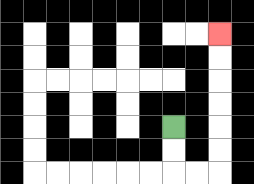{'start': '[7, 5]', 'end': '[9, 1]', 'path_directions': 'D,D,R,R,U,U,U,U,U,U', 'path_coordinates': '[[7, 5], [7, 6], [7, 7], [8, 7], [9, 7], [9, 6], [9, 5], [9, 4], [9, 3], [9, 2], [9, 1]]'}